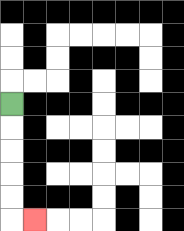{'start': '[0, 4]', 'end': '[1, 9]', 'path_directions': 'D,D,D,D,D,R', 'path_coordinates': '[[0, 4], [0, 5], [0, 6], [0, 7], [0, 8], [0, 9], [1, 9]]'}